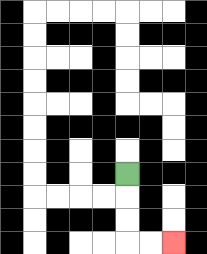{'start': '[5, 7]', 'end': '[7, 10]', 'path_directions': 'D,D,D,R,R', 'path_coordinates': '[[5, 7], [5, 8], [5, 9], [5, 10], [6, 10], [7, 10]]'}